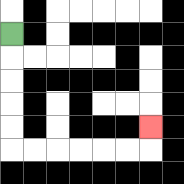{'start': '[0, 1]', 'end': '[6, 5]', 'path_directions': 'D,D,D,D,D,R,R,R,R,R,R,U', 'path_coordinates': '[[0, 1], [0, 2], [0, 3], [0, 4], [0, 5], [0, 6], [1, 6], [2, 6], [3, 6], [4, 6], [5, 6], [6, 6], [6, 5]]'}